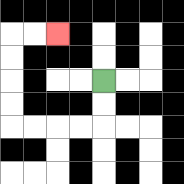{'start': '[4, 3]', 'end': '[2, 1]', 'path_directions': 'D,D,L,L,L,L,U,U,U,U,R,R', 'path_coordinates': '[[4, 3], [4, 4], [4, 5], [3, 5], [2, 5], [1, 5], [0, 5], [0, 4], [0, 3], [0, 2], [0, 1], [1, 1], [2, 1]]'}